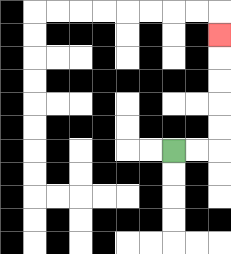{'start': '[7, 6]', 'end': '[9, 1]', 'path_directions': 'R,R,U,U,U,U,U', 'path_coordinates': '[[7, 6], [8, 6], [9, 6], [9, 5], [9, 4], [9, 3], [9, 2], [9, 1]]'}